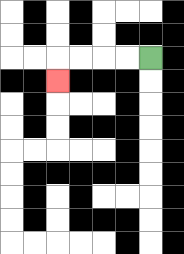{'start': '[6, 2]', 'end': '[2, 3]', 'path_directions': 'L,L,L,L,D', 'path_coordinates': '[[6, 2], [5, 2], [4, 2], [3, 2], [2, 2], [2, 3]]'}